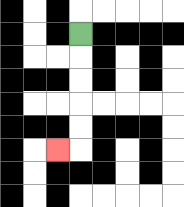{'start': '[3, 1]', 'end': '[2, 6]', 'path_directions': 'D,D,D,D,D,L', 'path_coordinates': '[[3, 1], [3, 2], [3, 3], [3, 4], [3, 5], [3, 6], [2, 6]]'}